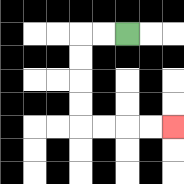{'start': '[5, 1]', 'end': '[7, 5]', 'path_directions': 'L,L,D,D,D,D,R,R,R,R', 'path_coordinates': '[[5, 1], [4, 1], [3, 1], [3, 2], [3, 3], [3, 4], [3, 5], [4, 5], [5, 5], [6, 5], [7, 5]]'}